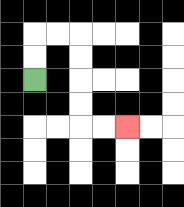{'start': '[1, 3]', 'end': '[5, 5]', 'path_directions': 'U,U,R,R,D,D,D,D,R,R', 'path_coordinates': '[[1, 3], [1, 2], [1, 1], [2, 1], [3, 1], [3, 2], [3, 3], [3, 4], [3, 5], [4, 5], [5, 5]]'}